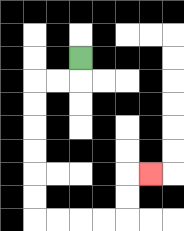{'start': '[3, 2]', 'end': '[6, 7]', 'path_directions': 'D,L,L,D,D,D,D,D,D,R,R,R,R,U,U,R', 'path_coordinates': '[[3, 2], [3, 3], [2, 3], [1, 3], [1, 4], [1, 5], [1, 6], [1, 7], [1, 8], [1, 9], [2, 9], [3, 9], [4, 9], [5, 9], [5, 8], [5, 7], [6, 7]]'}